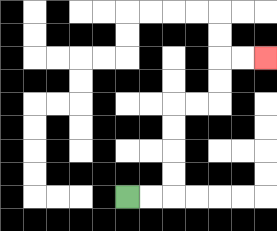{'start': '[5, 8]', 'end': '[11, 2]', 'path_directions': 'R,R,U,U,U,U,R,R,U,U,R,R', 'path_coordinates': '[[5, 8], [6, 8], [7, 8], [7, 7], [7, 6], [7, 5], [7, 4], [8, 4], [9, 4], [9, 3], [9, 2], [10, 2], [11, 2]]'}